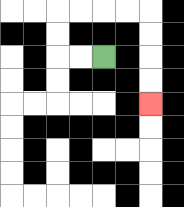{'start': '[4, 2]', 'end': '[6, 4]', 'path_directions': 'L,L,U,U,R,R,R,R,D,D,D,D', 'path_coordinates': '[[4, 2], [3, 2], [2, 2], [2, 1], [2, 0], [3, 0], [4, 0], [5, 0], [6, 0], [6, 1], [6, 2], [6, 3], [6, 4]]'}